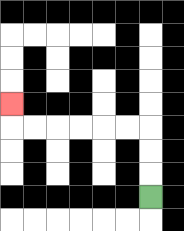{'start': '[6, 8]', 'end': '[0, 4]', 'path_directions': 'U,U,U,L,L,L,L,L,L,U', 'path_coordinates': '[[6, 8], [6, 7], [6, 6], [6, 5], [5, 5], [4, 5], [3, 5], [2, 5], [1, 5], [0, 5], [0, 4]]'}